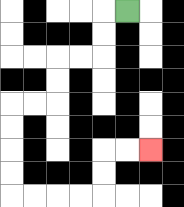{'start': '[5, 0]', 'end': '[6, 6]', 'path_directions': 'L,D,D,L,L,D,D,L,L,D,D,D,D,R,R,R,R,U,U,R,R', 'path_coordinates': '[[5, 0], [4, 0], [4, 1], [4, 2], [3, 2], [2, 2], [2, 3], [2, 4], [1, 4], [0, 4], [0, 5], [0, 6], [0, 7], [0, 8], [1, 8], [2, 8], [3, 8], [4, 8], [4, 7], [4, 6], [5, 6], [6, 6]]'}